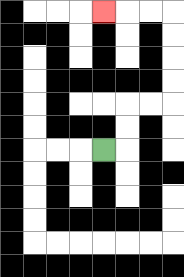{'start': '[4, 6]', 'end': '[4, 0]', 'path_directions': 'R,U,U,R,R,U,U,U,U,L,L,L', 'path_coordinates': '[[4, 6], [5, 6], [5, 5], [5, 4], [6, 4], [7, 4], [7, 3], [7, 2], [7, 1], [7, 0], [6, 0], [5, 0], [4, 0]]'}